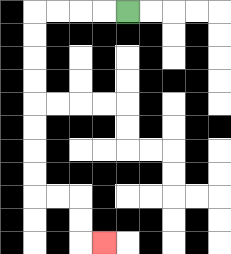{'start': '[5, 0]', 'end': '[4, 10]', 'path_directions': 'L,L,L,L,D,D,D,D,D,D,D,D,R,R,D,D,R', 'path_coordinates': '[[5, 0], [4, 0], [3, 0], [2, 0], [1, 0], [1, 1], [1, 2], [1, 3], [1, 4], [1, 5], [1, 6], [1, 7], [1, 8], [2, 8], [3, 8], [3, 9], [3, 10], [4, 10]]'}